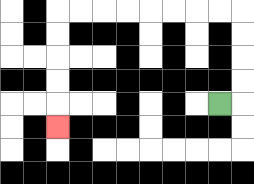{'start': '[9, 4]', 'end': '[2, 5]', 'path_directions': 'R,U,U,U,U,L,L,L,L,L,L,L,L,D,D,D,D,D', 'path_coordinates': '[[9, 4], [10, 4], [10, 3], [10, 2], [10, 1], [10, 0], [9, 0], [8, 0], [7, 0], [6, 0], [5, 0], [4, 0], [3, 0], [2, 0], [2, 1], [2, 2], [2, 3], [2, 4], [2, 5]]'}